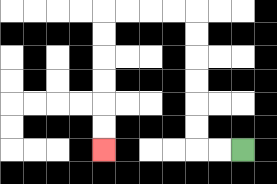{'start': '[10, 6]', 'end': '[4, 6]', 'path_directions': 'L,L,U,U,U,U,U,U,L,L,L,L,D,D,D,D,D,D', 'path_coordinates': '[[10, 6], [9, 6], [8, 6], [8, 5], [8, 4], [8, 3], [8, 2], [8, 1], [8, 0], [7, 0], [6, 0], [5, 0], [4, 0], [4, 1], [4, 2], [4, 3], [4, 4], [4, 5], [4, 6]]'}